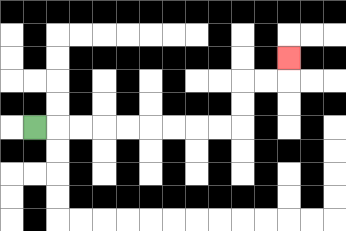{'start': '[1, 5]', 'end': '[12, 2]', 'path_directions': 'R,R,R,R,R,R,R,R,R,U,U,R,R,U', 'path_coordinates': '[[1, 5], [2, 5], [3, 5], [4, 5], [5, 5], [6, 5], [7, 5], [8, 5], [9, 5], [10, 5], [10, 4], [10, 3], [11, 3], [12, 3], [12, 2]]'}